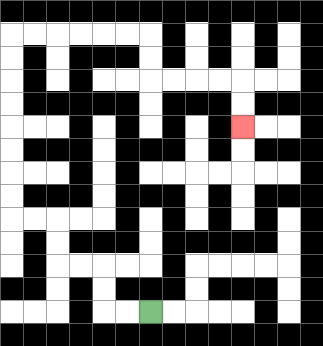{'start': '[6, 13]', 'end': '[10, 5]', 'path_directions': 'L,L,U,U,L,L,U,U,L,L,U,U,U,U,U,U,U,U,R,R,R,R,R,R,D,D,R,R,R,R,D,D', 'path_coordinates': '[[6, 13], [5, 13], [4, 13], [4, 12], [4, 11], [3, 11], [2, 11], [2, 10], [2, 9], [1, 9], [0, 9], [0, 8], [0, 7], [0, 6], [0, 5], [0, 4], [0, 3], [0, 2], [0, 1], [1, 1], [2, 1], [3, 1], [4, 1], [5, 1], [6, 1], [6, 2], [6, 3], [7, 3], [8, 3], [9, 3], [10, 3], [10, 4], [10, 5]]'}